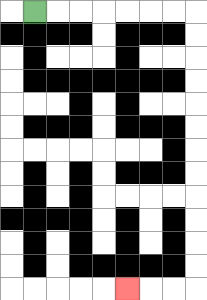{'start': '[1, 0]', 'end': '[5, 12]', 'path_directions': 'R,R,R,R,R,R,R,D,D,D,D,D,D,D,D,D,D,D,D,L,L,L', 'path_coordinates': '[[1, 0], [2, 0], [3, 0], [4, 0], [5, 0], [6, 0], [7, 0], [8, 0], [8, 1], [8, 2], [8, 3], [8, 4], [8, 5], [8, 6], [8, 7], [8, 8], [8, 9], [8, 10], [8, 11], [8, 12], [7, 12], [6, 12], [5, 12]]'}